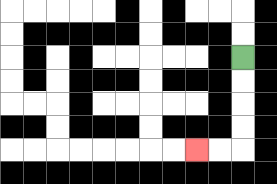{'start': '[10, 2]', 'end': '[8, 6]', 'path_directions': 'D,D,D,D,L,L', 'path_coordinates': '[[10, 2], [10, 3], [10, 4], [10, 5], [10, 6], [9, 6], [8, 6]]'}